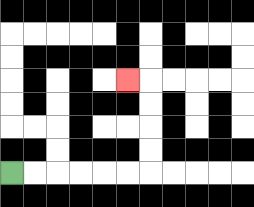{'start': '[0, 7]', 'end': '[5, 3]', 'path_directions': 'R,R,R,R,R,R,U,U,U,U,L', 'path_coordinates': '[[0, 7], [1, 7], [2, 7], [3, 7], [4, 7], [5, 7], [6, 7], [6, 6], [6, 5], [6, 4], [6, 3], [5, 3]]'}